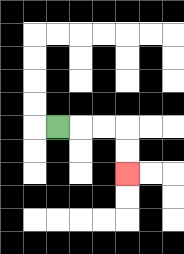{'start': '[2, 5]', 'end': '[5, 7]', 'path_directions': 'R,R,R,D,D', 'path_coordinates': '[[2, 5], [3, 5], [4, 5], [5, 5], [5, 6], [5, 7]]'}